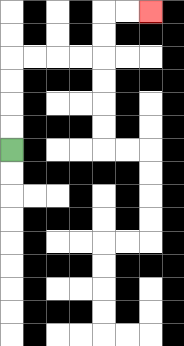{'start': '[0, 6]', 'end': '[6, 0]', 'path_directions': 'U,U,U,U,R,R,R,R,U,U,R,R', 'path_coordinates': '[[0, 6], [0, 5], [0, 4], [0, 3], [0, 2], [1, 2], [2, 2], [3, 2], [4, 2], [4, 1], [4, 0], [5, 0], [6, 0]]'}